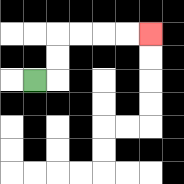{'start': '[1, 3]', 'end': '[6, 1]', 'path_directions': 'R,U,U,R,R,R,R', 'path_coordinates': '[[1, 3], [2, 3], [2, 2], [2, 1], [3, 1], [4, 1], [5, 1], [6, 1]]'}